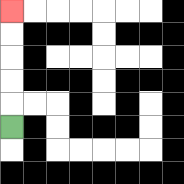{'start': '[0, 5]', 'end': '[0, 0]', 'path_directions': 'U,U,U,U,U', 'path_coordinates': '[[0, 5], [0, 4], [0, 3], [0, 2], [0, 1], [0, 0]]'}